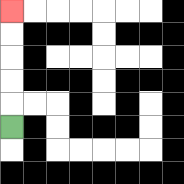{'start': '[0, 5]', 'end': '[0, 0]', 'path_directions': 'U,U,U,U,U', 'path_coordinates': '[[0, 5], [0, 4], [0, 3], [0, 2], [0, 1], [0, 0]]'}